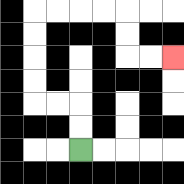{'start': '[3, 6]', 'end': '[7, 2]', 'path_directions': 'U,U,L,L,U,U,U,U,R,R,R,R,D,D,R,R', 'path_coordinates': '[[3, 6], [3, 5], [3, 4], [2, 4], [1, 4], [1, 3], [1, 2], [1, 1], [1, 0], [2, 0], [3, 0], [4, 0], [5, 0], [5, 1], [5, 2], [6, 2], [7, 2]]'}